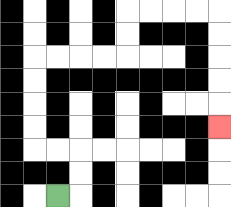{'start': '[2, 8]', 'end': '[9, 5]', 'path_directions': 'R,U,U,L,L,U,U,U,U,R,R,R,R,U,U,R,R,R,R,D,D,D,D,D', 'path_coordinates': '[[2, 8], [3, 8], [3, 7], [3, 6], [2, 6], [1, 6], [1, 5], [1, 4], [1, 3], [1, 2], [2, 2], [3, 2], [4, 2], [5, 2], [5, 1], [5, 0], [6, 0], [7, 0], [8, 0], [9, 0], [9, 1], [9, 2], [9, 3], [9, 4], [9, 5]]'}